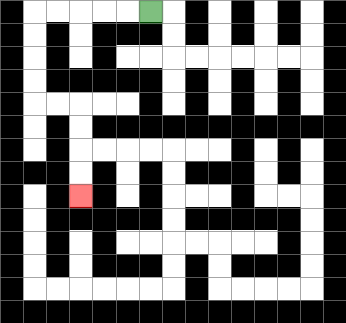{'start': '[6, 0]', 'end': '[3, 8]', 'path_directions': 'L,L,L,L,L,D,D,D,D,R,R,D,D,D,D', 'path_coordinates': '[[6, 0], [5, 0], [4, 0], [3, 0], [2, 0], [1, 0], [1, 1], [1, 2], [1, 3], [1, 4], [2, 4], [3, 4], [3, 5], [3, 6], [3, 7], [3, 8]]'}